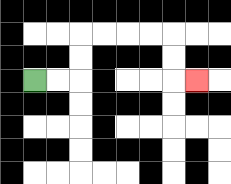{'start': '[1, 3]', 'end': '[8, 3]', 'path_directions': 'R,R,U,U,R,R,R,R,D,D,R', 'path_coordinates': '[[1, 3], [2, 3], [3, 3], [3, 2], [3, 1], [4, 1], [5, 1], [6, 1], [7, 1], [7, 2], [7, 3], [8, 3]]'}